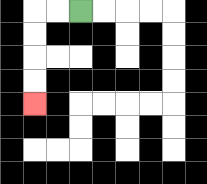{'start': '[3, 0]', 'end': '[1, 4]', 'path_directions': 'L,L,D,D,D,D', 'path_coordinates': '[[3, 0], [2, 0], [1, 0], [1, 1], [1, 2], [1, 3], [1, 4]]'}